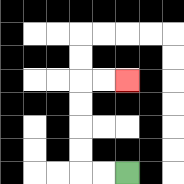{'start': '[5, 7]', 'end': '[5, 3]', 'path_directions': 'L,L,U,U,U,U,R,R', 'path_coordinates': '[[5, 7], [4, 7], [3, 7], [3, 6], [3, 5], [3, 4], [3, 3], [4, 3], [5, 3]]'}